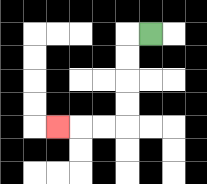{'start': '[6, 1]', 'end': '[2, 5]', 'path_directions': 'L,D,D,D,D,L,L,L', 'path_coordinates': '[[6, 1], [5, 1], [5, 2], [5, 3], [5, 4], [5, 5], [4, 5], [3, 5], [2, 5]]'}